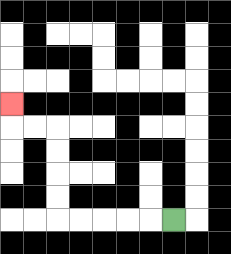{'start': '[7, 9]', 'end': '[0, 4]', 'path_directions': 'L,L,L,L,L,U,U,U,U,L,L,U', 'path_coordinates': '[[7, 9], [6, 9], [5, 9], [4, 9], [3, 9], [2, 9], [2, 8], [2, 7], [2, 6], [2, 5], [1, 5], [0, 5], [0, 4]]'}